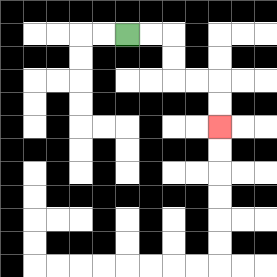{'start': '[5, 1]', 'end': '[9, 5]', 'path_directions': 'R,R,D,D,R,R,D,D', 'path_coordinates': '[[5, 1], [6, 1], [7, 1], [7, 2], [7, 3], [8, 3], [9, 3], [9, 4], [9, 5]]'}